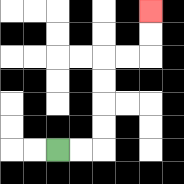{'start': '[2, 6]', 'end': '[6, 0]', 'path_directions': 'R,R,U,U,U,U,R,R,U,U', 'path_coordinates': '[[2, 6], [3, 6], [4, 6], [4, 5], [4, 4], [4, 3], [4, 2], [5, 2], [6, 2], [6, 1], [6, 0]]'}